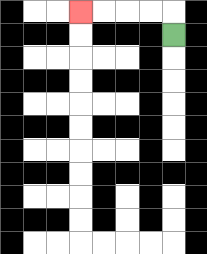{'start': '[7, 1]', 'end': '[3, 0]', 'path_directions': 'U,L,L,L,L', 'path_coordinates': '[[7, 1], [7, 0], [6, 0], [5, 0], [4, 0], [3, 0]]'}